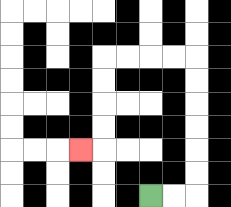{'start': '[6, 8]', 'end': '[3, 6]', 'path_directions': 'R,R,U,U,U,U,U,U,L,L,L,L,D,D,D,D,L', 'path_coordinates': '[[6, 8], [7, 8], [8, 8], [8, 7], [8, 6], [8, 5], [8, 4], [8, 3], [8, 2], [7, 2], [6, 2], [5, 2], [4, 2], [4, 3], [4, 4], [4, 5], [4, 6], [3, 6]]'}